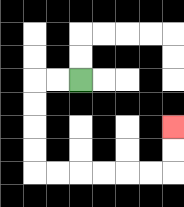{'start': '[3, 3]', 'end': '[7, 5]', 'path_directions': 'L,L,D,D,D,D,R,R,R,R,R,R,U,U', 'path_coordinates': '[[3, 3], [2, 3], [1, 3], [1, 4], [1, 5], [1, 6], [1, 7], [2, 7], [3, 7], [4, 7], [5, 7], [6, 7], [7, 7], [7, 6], [7, 5]]'}